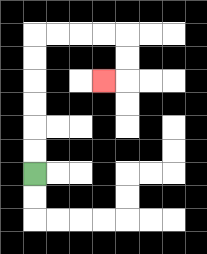{'start': '[1, 7]', 'end': '[4, 3]', 'path_directions': 'U,U,U,U,U,U,R,R,R,R,D,D,L', 'path_coordinates': '[[1, 7], [1, 6], [1, 5], [1, 4], [1, 3], [1, 2], [1, 1], [2, 1], [3, 1], [4, 1], [5, 1], [5, 2], [5, 3], [4, 3]]'}